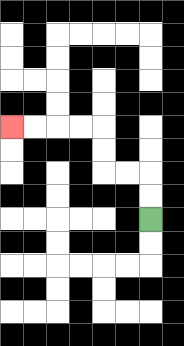{'start': '[6, 9]', 'end': '[0, 5]', 'path_directions': 'U,U,L,L,U,U,L,L,L,L', 'path_coordinates': '[[6, 9], [6, 8], [6, 7], [5, 7], [4, 7], [4, 6], [4, 5], [3, 5], [2, 5], [1, 5], [0, 5]]'}